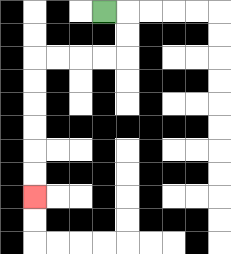{'start': '[4, 0]', 'end': '[1, 8]', 'path_directions': 'R,D,D,L,L,L,L,D,D,D,D,D,D', 'path_coordinates': '[[4, 0], [5, 0], [5, 1], [5, 2], [4, 2], [3, 2], [2, 2], [1, 2], [1, 3], [1, 4], [1, 5], [1, 6], [1, 7], [1, 8]]'}